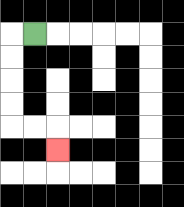{'start': '[1, 1]', 'end': '[2, 6]', 'path_directions': 'L,D,D,D,D,R,R,D', 'path_coordinates': '[[1, 1], [0, 1], [0, 2], [0, 3], [0, 4], [0, 5], [1, 5], [2, 5], [2, 6]]'}